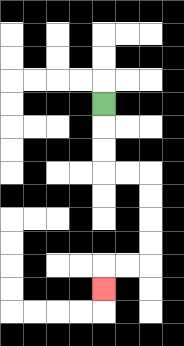{'start': '[4, 4]', 'end': '[4, 12]', 'path_directions': 'D,D,D,R,R,D,D,D,D,L,L,D', 'path_coordinates': '[[4, 4], [4, 5], [4, 6], [4, 7], [5, 7], [6, 7], [6, 8], [6, 9], [6, 10], [6, 11], [5, 11], [4, 11], [4, 12]]'}